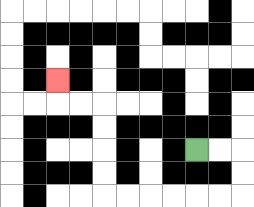{'start': '[8, 6]', 'end': '[2, 3]', 'path_directions': 'R,R,D,D,L,L,L,L,L,L,U,U,U,U,L,L,U', 'path_coordinates': '[[8, 6], [9, 6], [10, 6], [10, 7], [10, 8], [9, 8], [8, 8], [7, 8], [6, 8], [5, 8], [4, 8], [4, 7], [4, 6], [4, 5], [4, 4], [3, 4], [2, 4], [2, 3]]'}